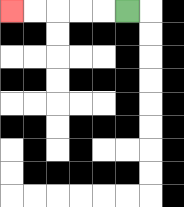{'start': '[5, 0]', 'end': '[0, 0]', 'path_directions': 'L,L,L,L,L', 'path_coordinates': '[[5, 0], [4, 0], [3, 0], [2, 0], [1, 0], [0, 0]]'}